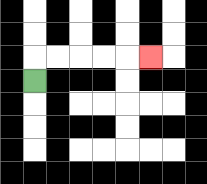{'start': '[1, 3]', 'end': '[6, 2]', 'path_directions': 'U,R,R,R,R,R', 'path_coordinates': '[[1, 3], [1, 2], [2, 2], [3, 2], [4, 2], [5, 2], [6, 2]]'}